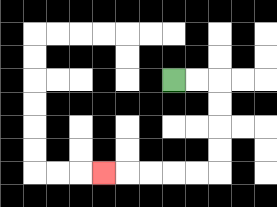{'start': '[7, 3]', 'end': '[4, 7]', 'path_directions': 'R,R,D,D,D,D,L,L,L,L,L', 'path_coordinates': '[[7, 3], [8, 3], [9, 3], [9, 4], [9, 5], [9, 6], [9, 7], [8, 7], [7, 7], [6, 7], [5, 7], [4, 7]]'}